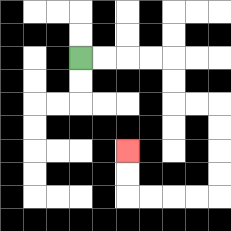{'start': '[3, 2]', 'end': '[5, 6]', 'path_directions': 'R,R,R,R,D,D,R,R,D,D,D,D,L,L,L,L,U,U', 'path_coordinates': '[[3, 2], [4, 2], [5, 2], [6, 2], [7, 2], [7, 3], [7, 4], [8, 4], [9, 4], [9, 5], [9, 6], [9, 7], [9, 8], [8, 8], [7, 8], [6, 8], [5, 8], [5, 7], [5, 6]]'}